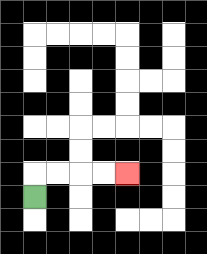{'start': '[1, 8]', 'end': '[5, 7]', 'path_directions': 'U,R,R,R,R', 'path_coordinates': '[[1, 8], [1, 7], [2, 7], [3, 7], [4, 7], [5, 7]]'}